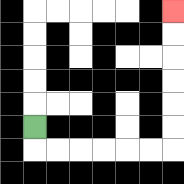{'start': '[1, 5]', 'end': '[7, 0]', 'path_directions': 'D,R,R,R,R,R,R,U,U,U,U,U,U', 'path_coordinates': '[[1, 5], [1, 6], [2, 6], [3, 6], [4, 6], [5, 6], [6, 6], [7, 6], [7, 5], [7, 4], [7, 3], [7, 2], [7, 1], [7, 0]]'}